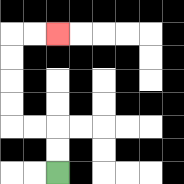{'start': '[2, 7]', 'end': '[2, 1]', 'path_directions': 'U,U,L,L,U,U,U,U,R,R', 'path_coordinates': '[[2, 7], [2, 6], [2, 5], [1, 5], [0, 5], [0, 4], [0, 3], [0, 2], [0, 1], [1, 1], [2, 1]]'}